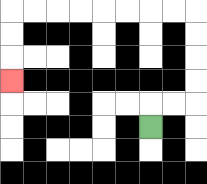{'start': '[6, 5]', 'end': '[0, 3]', 'path_directions': 'U,R,R,U,U,U,U,L,L,L,L,L,L,L,L,D,D,D', 'path_coordinates': '[[6, 5], [6, 4], [7, 4], [8, 4], [8, 3], [8, 2], [8, 1], [8, 0], [7, 0], [6, 0], [5, 0], [4, 0], [3, 0], [2, 0], [1, 0], [0, 0], [0, 1], [0, 2], [0, 3]]'}